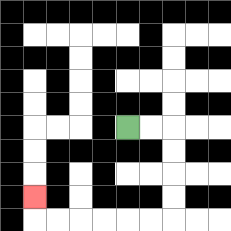{'start': '[5, 5]', 'end': '[1, 8]', 'path_directions': 'R,R,D,D,D,D,L,L,L,L,L,L,U', 'path_coordinates': '[[5, 5], [6, 5], [7, 5], [7, 6], [7, 7], [7, 8], [7, 9], [6, 9], [5, 9], [4, 9], [3, 9], [2, 9], [1, 9], [1, 8]]'}